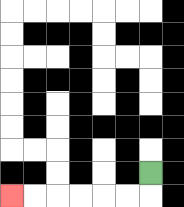{'start': '[6, 7]', 'end': '[0, 8]', 'path_directions': 'D,L,L,L,L,L,L', 'path_coordinates': '[[6, 7], [6, 8], [5, 8], [4, 8], [3, 8], [2, 8], [1, 8], [0, 8]]'}